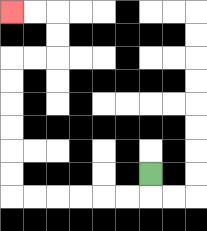{'start': '[6, 7]', 'end': '[0, 0]', 'path_directions': 'D,L,L,L,L,L,L,U,U,U,U,U,U,R,R,U,U,L,L', 'path_coordinates': '[[6, 7], [6, 8], [5, 8], [4, 8], [3, 8], [2, 8], [1, 8], [0, 8], [0, 7], [0, 6], [0, 5], [0, 4], [0, 3], [0, 2], [1, 2], [2, 2], [2, 1], [2, 0], [1, 0], [0, 0]]'}